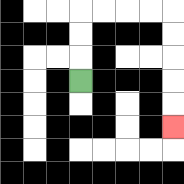{'start': '[3, 3]', 'end': '[7, 5]', 'path_directions': 'U,U,U,R,R,R,R,D,D,D,D,D', 'path_coordinates': '[[3, 3], [3, 2], [3, 1], [3, 0], [4, 0], [5, 0], [6, 0], [7, 0], [7, 1], [7, 2], [7, 3], [7, 4], [7, 5]]'}